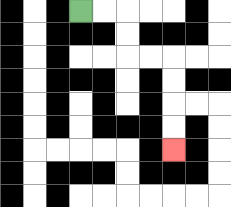{'start': '[3, 0]', 'end': '[7, 6]', 'path_directions': 'R,R,D,D,R,R,D,D,D,D', 'path_coordinates': '[[3, 0], [4, 0], [5, 0], [5, 1], [5, 2], [6, 2], [7, 2], [7, 3], [7, 4], [7, 5], [7, 6]]'}